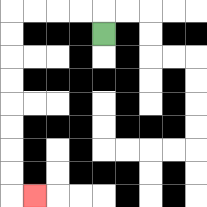{'start': '[4, 1]', 'end': '[1, 8]', 'path_directions': 'U,L,L,L,L,D,D,D,D,D,D,D,D,R', 'path_coordinates': '[[4, 1], [4, 0], [3, 0], [2, 0], [1, 0], [0, 0], [0, 1], [0, 2], [0, 3], [0, 4], [0, 5], [0, 6], [0, 7], [0, 8], [1, 8]]'}